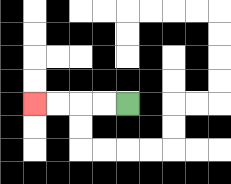{'start': '[5, 4]', 'end': '[1, 4]', 'path_directions': 'L,L,L,L', 'path_coordinates': '[[5, 4], [4, 4], [3, 4], [2, 4], [1, 4]]'}